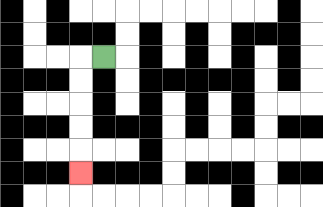{'start': '[4, 2]', 'end': '[3, 7]', 'path_directions': 'L,D,D,D,D,D', 'path_coordinates': '[[4, 2], [3, 2], [3, 3], [3, 4], [3, 5], [3, 6], [3, 7]]'}